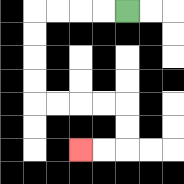{'start': '[5, 0]', 'end': '[3, 6]', 'path_directions': 'L,L,L,L,D,D,D,D,R,R,R,R,D,D,L,L', 'path_coordinates': '[[5, 0], [4, 0], [3, 0], [2, 0], [1, 0], [1, 1], [1, 2], [1, 3], [1, 4], [2, 4], [3, 4], [4, 4], [5, 4], [5, 5], [5, 6], [4, 6], [3, 6]]'}